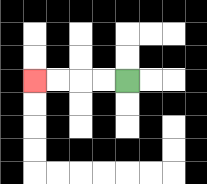{'start': '[5, 3]', 'end': '[1, 3]', 'path_directions': 'L,L,L,L', 'path_coordinates': '[[5, 3], [4, 3], [3, 3], [2, 3], [1, 3]]'}